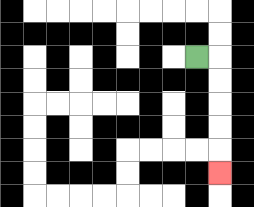{'start': '[8, 2]', 'end': '[9, 7]', 'path_directions': 'R,D,D,D,D,D', 'path_coordinates': '[[8, 2], [9, 2], [9, 3], [9, 4], [9, 5], [9, 6], [9, 7]]'}